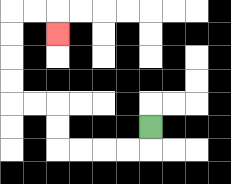{'start': '[6, 5]', 'end': '[2, 1]', 'path_directions': 'D,L,L,L,L,U,U,L,L,U,U,U,U,R,R,D', 'path_coordinates': '[[6, 5], [6, 6], [5, 6], [4, 6], [3, 6], [2, 6], [2, 5], [2, 4], [1, 4], [0, 4], [0, 3], [0, 2], [0, 1], [0, 0], [1, 0], [2, 0], [2, 1]]'}